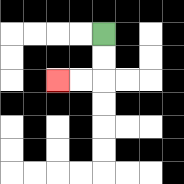{'start': '[4, 1]', 'end': '[2, 3]', 'path_directions': 'D,D,L,L', 'path_coordinates': '[[4, 1], [4, 2], [4, 3], [3, 3], [2, 3]]'}